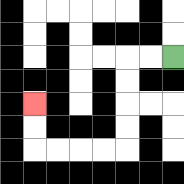{'start': '[7, 2]', 'end': '[1, 4]', 'path_directions': 'L,L,D,D,D,D,L,L,L,L,U,U', 'path_coordinates': '[[7, 2], [6, 2], [5, 2], [5, 3], [5, 4], [5, 5], [5, 6], [4, 6], [3, 6], [2, 6], [1, 6], [1, 5], [1, 4]]'}